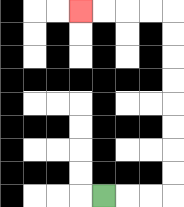{'start': '[4, 8]', 'end': '[3, 0]', 'path_directions': 'R,R,R,U,U,U,U,U,U,U,U,L,L,L,L', 'path_coordinates': '[[4, 8], [5, 8], [6, 8], [7, 8], [7, 7], [7, 6], [7, 5], [7, 4], [7, 3], [7, 2], [7, 1], [7, 0], [6, 0], [5, 0], [4, 0], [3, 0]]'}